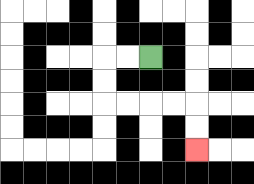{'start': '[6, 2]', 'end': '[8, 6]', 'path_directions': 'L,L,D,D,R,R,R,R,D,D', 'path_coordinates': '[[6, 2], [5, 2], [4, 2], [4, 3], [4, 4], [5, 4], [6, 4], [7, 4], [8, 4], [8, 5], [8, 6]]'}